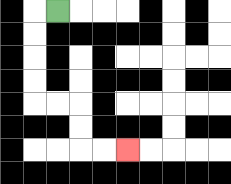{'start': '[2, 0]', 'end': '[5, 6]', 'path_directions': 'L,D,D,D,D,R,R,D,D,R,R', 'path_coordinates': '[[2, 0], [1, 0], [1, 1], [1, 2], [1, 3], [1, 4], [2, 4], [3, 4], [3, 5], [3, 6], [4, 6], [5, 6]]'}